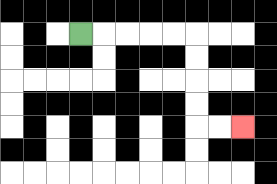{'start': '[3, 1]', 'end': '[10, 5]', 'path_directions': 'R,R,R,R,R,D,D,D,D,R,R', 'path_coordinates': '[[3, 1], [4, 1], [5, 1], [6, 1], [7, 1], [8, 1], [8, 2], [8, 3], [8, 4], [8, 5], [9, 5], [10, 5]]'}